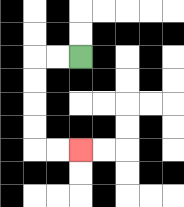{'start': '[3, 2]', 'end': '[3, 6]', 'path_directions': 'L,L,D,D,D,D,R,R', 'path_coordinates': '[[3, 2], [2, 2], [1, 2], [1, 3], [1, 4], [1, 5], [1, 6], [2, 6], [3, 6]]'}